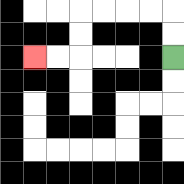{'start': '[7, 2]', 'end': '[1, 2]', 'path_directions': 'U,U,L,L,L,L,D,D,L,L', 'path_coordinates': '[[7, 2], [7, 1], [7, 0], [6, 0], [5, 0], [4, 0], [3, 0], [3, 1], [3, 2], [2, 2], [1, 2]]'}